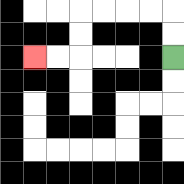{'start': '[7, 2]', 'end': '[1, 2]', 'path_directions': 'U,U,L,L,L,L,D,D,L,L', 'path_coordinates': '[[7, 2], [7, 1], [7, 0], [6, 0], [5, 0], [4, 0], [3, 0], [3, 1], [3, 2], [2, 2], [1, 2]]'}